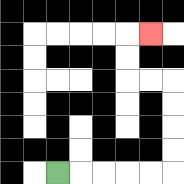{'start': '[2, 7]', 'end': '[6, 1]', 'path_directions': 'R,R,R,R,R,U,U,U,U,L,L,U,U,R', 'path_coordinates': '[[2, 7], [3, 7], [4, 7], [5, 7], [6, 7], [7, 7], [7, 6], [7, 5], [7, 4], [7, 3], [6, 3], [5, 3], [5, 2], [5, 1], [6, 1]]'}